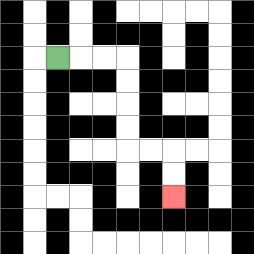{'start': '[2, 2]', 'end': '[7, 8]', 'path_directions': 'R,R,R,D,D,D,D,R,R,D,D', 'path_coordinates': '[[2, 2], [3, 2], [4, 2], [5, 2], [5, 3], [5, 4], [5, 5], [5, 6], [6, 6], [7, 6], [7, 7], [7, 8]]'}